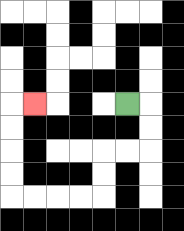{'start': '[5, 4]', 'end': '[1, 4]', 'path_directions': 'R,D,D,L,L,D,D,L,L,L,L,U,U,U,U,R', 'path_coordinates': '[[5, 4], [6, 4], [6, 5], [6, 6], [5, 6], [4, 6], [4, 7], [4, 8], [3, 8], [2, 8], [1, 8], [0, 8], [0, 7], [0, 6], [0, 5], [0, 4], [1, 4]]'}